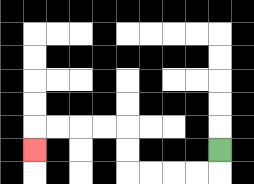{'start': '[9, 6]', 'end': '[1, 6]', 'path_directions': 'D,L,L,L,L,U,U,L,L,L,L,D', 'path_coordinates': '[[9, 6], [9, 7], [8, 7], [7, 7], [6, 7], [5, 7], [5, 6], [5, 5], [4, 5], [3, 5], [2, 5], [1, 5], [1, 6]]'}